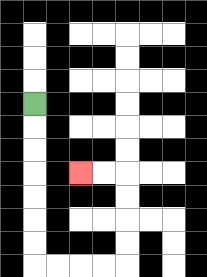{'start': '[1, 4]', 'end': '[3, 7]', 'path_directions': 'D,D,D,D,D,D,D,R,R,R,R,U,U,U,U,L,L', 'path_coordinates': '[[1, 4], [1, 5], [1, 6], [1, 7], [1, 8], [1, 9], [1, 10], [1, 11], [2, 11], [3, 11], [4, 11], [5, 11], [5, 10], [5, 9], [5, 8], [5, 7], [4, 7], [3, 7]]'}